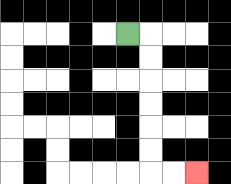{'start': '[5, 1]', 'end': '[8, 7]', 'path_directions': 'R,D,D,D,D,D,D,R,R', 'path_coordinates': '[[5, 1], [6, 1], [6, 2], [6, 3], [6, 4], [6, 5], [6, 6], [6, 7], [7, 7], [8, 7]]'}